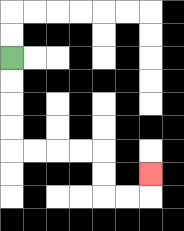{'start': '[0, 2]', 'end': '[6, 7]', 'path_directions': 'D,D,D,D,R,R,R,R,D,D,R,R,U', 'path_coordinates': '[[0, 2], [0, 3], [0, 4], [0, 5], [0, 6], [1, 6], [2, 6], [3, 6], [4, 6], [4, 7], [4, 8], [5, 8], [6, 8], [6, 7]]'}